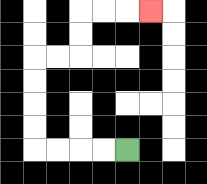{'start': '[5, 6]', 'end': '[6, 0]', 'path_directions': 'L,L,L,L,U,U,U,U,R,R,U,U,R,R,R', 'path_coordinates': '[[5, 6], [4, 6], [3, 6], [2, 6], [1, 6], [1, 5], [1, 4], [1, 3], [1, 2], [2, 2], [3, 2], [3, 1], [3, 0], [4, 0], [5, 0], [6, 0]]'}